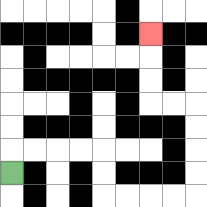{'start': '[0, 7]', 'end': '[6, 1]', 'path_directions': 'U,R,R,R,R,D,D,R,R,R,R,U,U,U,U,L,L,U,U,U', 'path_coordinates': '[[0, 7], [0, 6], [1, 6], [2, 6], [3, 6], [4, 6], [4, 7], [4, 8], [5, 8], [6, 8], [7, 8], [8, 8], [8, 7], [8, 6], [8, 5], [8, 4], [7, 4], [6, 4], [6, 3], [6, 2], [6, 1]]'}